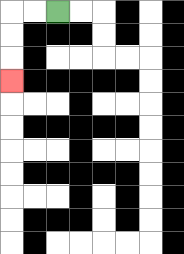{'start': '[2, 0]', 'end': '[0, 3]', 'path_directions': 'L,L,D,D,D', 'path_coordinates': '[[2, 0], [1, 0], [0, 0], [0, 1], [0, 2], [0, 3]]'}